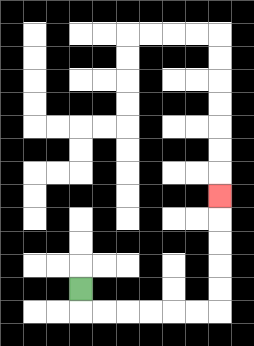{'start': '[3, 12]', 'end': '[9, 8]', 'path_directions': 'D,R,R,R,R,R,R,U,U,U,U,U', 'path_coordinates': '[[3, 12], [3, 13], [4, 13], [5, 13], [6, 13], [7, 13], [8, 13], [9, 13], [9, 12], [9, 11], [9, 10], [9, 9], [9, 8]]'}